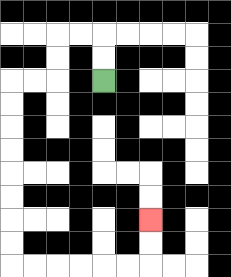{'start': '[4, 3]', 'end': '[6, 9]', 'path_directions': 'U,U,L,L,D,D,L,L,D,D,D,D,D,D,D,D,R,R,R,R,R,R,U,U', 'path_coordinates': '[[4, 3], [4, 2], [4, 1], [3, 1], [2, 1], [2, 2], [2, 3], [1, 3], [0, 3], [0, 4], [0, 5], [0, 6], [0, 7], [0, 8], [0, 9], [0, 10], [0, 11], [1, 11], [2, 11], [3, 11], [4, 11], [5, 11], [6, 11], [6, 10], [6, 9]]'}